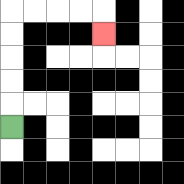{'start': '[0, 5]', 'end': '[4, 1]', 'path_directions': 'U,U,U,U,U,R,R,R,R,D', 'path_coordinates': '[[0, 5], [0, 4], [0, 3], [0, 2], [0, 1], [0, 0], [1, 0], [2, 0], [3, 0], [4, 0], [4, 1]]'}